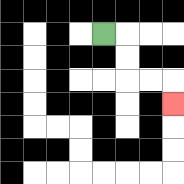{'start': '[4, 1]', 'end': '[7, 4]', 'path_directions': 'R,D,D,R,R,D', 'path_coordinates': '[[4, 1], [5, 1], [5, 2], [5, 3], [6, 3], [7, 3], [7, 4]]'}